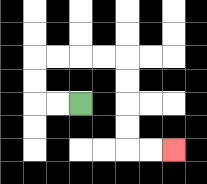{'start': '[3, 4]', 'end': '[7, 6]', 'path_directions': 'L,L,U,U,R,R,R,R,D,D,D,D,R,R', 'path_coordinates': '[[3, 4], [2, 4], [1, 4], [1, 3], [1, 2], [2, 2], [3, 2], [4, 2], [5, 2], [5, 3], [5, 4], [5, 5], [5, 6], [6, 6], [7, 6]]'}